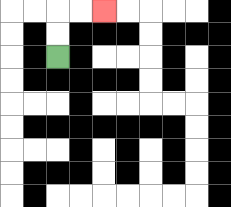{'start': '[2, 2]', 'end': '[4, 0]', 'path_directions': 'U,U,R,R', 'path_coordinates': '[[2, 2], [2, 1], [2, 0], [3, 0], [4, 0]]'}